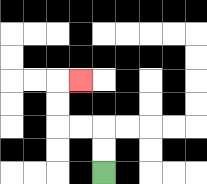{'start': '[4, 7]', 'end': '[3, 3]', 'path_directions': 'U,U,L,L,U,U,R', 'path_coordinates': '[[4, 7], [4, 6], [4, 5], [3, 5], [2, 5], [2, 4], [2, 3], [3, 3]]'}